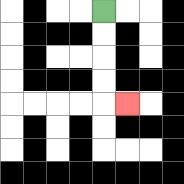{'start': '[4, 0]', 'end': '[5, 4]', 'path_directions': 'D,D,D,D,R', 'path_coordinates': '[[4, 0], [4, 1], [4, 2], [4, 3], [4, 4], [5, 4]]'}